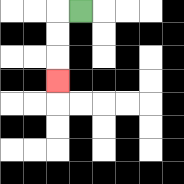{'start': '[3, 0]', 'end': '[2, 3]', 'path_directions': 'L,D,D,D', 'path_coordinates': '[[3, 0], [2, 0], [2, 1], [2, 2], [2, 3]]'}